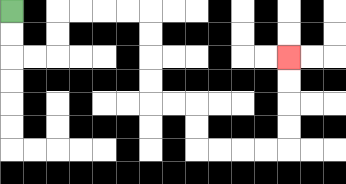{'start': '[0, 0]', 'end': '[12, 2]', 'path_directions': 'D,D,R,R,U,U,R,R,R,R,D,D,D,D,R,R,D,D,R,R,R,R,U,U,U,U', 'path_coordinates': '[[0, 0], [0, 1], [0, 2], [1, 2], [2, 2], [2, 1], [2, 0], [3, 0], [4, 0], [5, 0], [6, 0], [6, 1], [6, 2], [6, 3], [6, 4], [7, 4], [8, 4], [8, 5], [8, 6], [9, 6], [10, 6], [11, 6], [12, 6], [12, 5], [12, 4], [12, 3], [12, 2]]'}